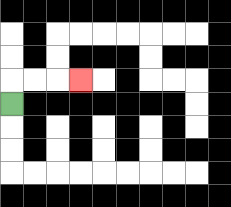{'start': '[0, 4]', 'end': '[3, 3]', 'path_directions': 'U,R,R,R', 'path_coordinates': '[[0, 4], [0, 3], [1, 3], [2, 3], [3, 3]]'}